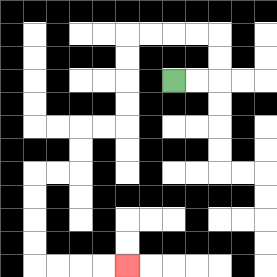{'start': '[7, 3]', 'end': '[5, 11]', 'path_directions': 'R,R,U,U,L,L,L,L,D,D,D,D,L,L,D,D,L,L,D,D,D,D,R,R,R,R', 'path_coordinates': '[[7, 3], [8, 3], [9, 3], [9, 2], [9, 1], [8, 1], [7, 1], [6, 1], [5, 1], [5, 2], [5, 3], [5, 4], [5, 5], [4, 5], [3, 5], [3, 6], [3, 7], [2, 7], [1, 7], [1, 8], [1, 9], [1, 10], [1, 11], [2, 11], [3, 11], [4, 11], [5, 11]]'}